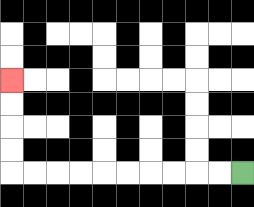{'start': '[10, 7]', 'end': '[0, 3]', 'path_directions': 'L,L,L,L,L,L,L,L,L,L,U,U,U,U', 'path_coordinates': '[[10, 7], [9, 7], [8, 7], [7, 7], [6, 7], [5, 7], [4, 7], [3, 7], [2, 7], [1, 7], [0, 7], [0, 6], [0, 5], [0, 4], [0, 3]]'}